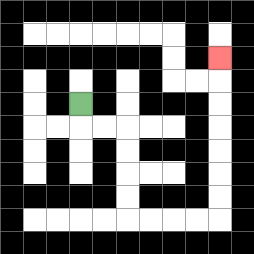{'start': '[3, 4]', 'end': '[9, 2]', 'path_directions': 'D,R,R,D,D,D,D,R,R,R,R,U,U,U,U,U,U,U', 'path_coordinates': '[[3, 4], [3, 5], [4, 5], [5, 5], [5, 6], [5, 7], [5, 8], [5, 9], [6, 9], [7, 9], [8, 9], [9, 9], [9, 8], [9, 7], [9, 6], [9, 5], [9, 4], [9, 3], [9, 2]]'}